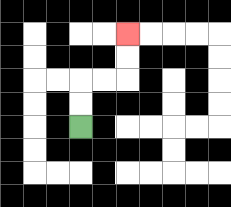{'start': '[3, 5]', 'end': '[5, 1]', 'path_directions': 'U,U,R,R,U,U', 'path_coordinates': '[[3, 5], [3, 4], [3, 3], [4, 3], [5, 3], [5, 2], [5, 1]]'}